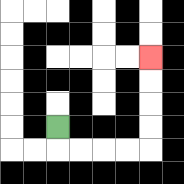{'start': '[2, 5]', 'end': '[6, 2]', 'path_directions': 'D,R,R,R,R,U,U,U,U', 'path_coordinates': '[[2, 5], [2, 6], [3, 6], [4, 6], [5, 6], [6, 6], [6, 5], [6, 4], [6, 3], [6, 2]]'}